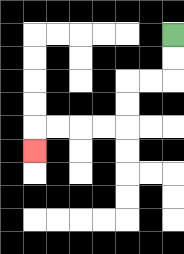{'start': '[7, 1]', 'end': '[1, 6]', 'path_directions': 'D,D,L,L,D,D,L,L,L,L,D', 'path_coordinates': '[[7, 1], [7, 2], [7, 3], [6, 3], [5, 3], [5, 4], [5, 5], [4, 5], [3, 5], [2, 5], [1, 5], [1, 6]]'}